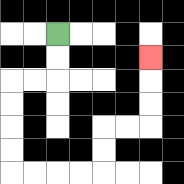{'start': '[2, 1]', 'end': '[6, 2]', 'path_directions': 'D,D,L,L,D,D,D,D,R,R,R,R,U,U,R,R,U,U,U', 'path_coordinates': '[[2, 1], [2, 2], [2, 3], [1, 3], [0, 3], [0, 4], [0, 5], [0, 6], [0, 7], [1, 7], [2, 7], [3, 7], [4, 7], [4, 6], [4, 5], [5, 5], [6, 5], [6, 4], [6, 3], [6, 2]]'}